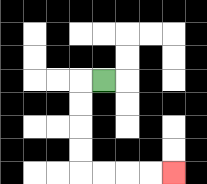{'start': '[4, 3]', 'end': '[7, 7]', 'path_directions': 'L,D,D,D,D,R,R,R,R', 'path_coordinates': '[[4, 3], [3, 3], [3, 4], [3, 5], [3, 6], [3, 7], [4, 7], [5, 7], [6, 7], [7, 7]]'}